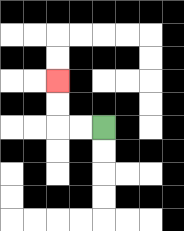{'start': '[4, 5]', 'end': '[2, 3]', 'path_directions': 'L,L,U,U', 'path_coordinates': '[[4, 5], [3, 5], [2, 5], [2, 4], [2, 3]]'}